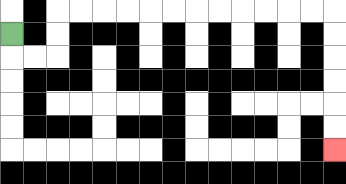{'start': '[0, 1]', 'end': '[14, 6]', 'path_directions': 'D,R,R,U,U,R,R,R,R,R,R,R,R,R,R,R,R,D,D,D,D,D,D', 'path_coordinates': '[[0, 1], [0, 2], [1, 2], [2, 2], [2, 1], [2, 0], [3, 0], [4, 0], [5, 0], [6, 0], [7, 0], [8, 0], [9, 0], [10, 0], [11, 0], [12, 0], [13, 0], [14, 0], [14, 1], [14, 2], [14, 3], [14, 4], [14, 5], [14, 6]]'}